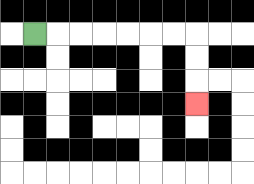{'start': '[1, 1]', 'end': '[8, 4]', 'path_directions': 'R,R,R,R,R,R,R,D,D,D', 'path_coordinates': '[[1, 1], [2, 1], [3, 1], [4, 1], [5, 1], [6, 1], [7, 1], [8, 1], [8, 2], [8, 3], [8, 4]]'}